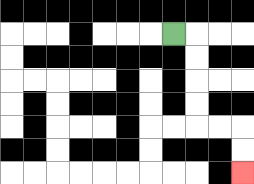{'start': '[7, 1]', 'end': '[10, 7]', 'path_directions': 'R,D,D,D,D,R,R,D,D', 'path_coordinates': '[[7, 1], [8, 1], [8, 2], [8, 3], [8, 4], [8, 5], [9, 5], [10, 5], [10, 6], [10, 7]]'}